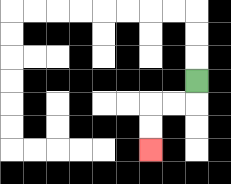{'start': '[8, 3]', 'end': '[6, 6]', 'path_directions': 'D,L,L,D,D', 'path_coordinates': '[[8, 3], [8, 4], [7, 4], [6, 4], [6, 5], [6, 6]]'}